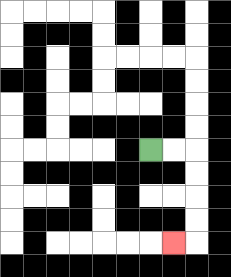{'start': '[6, 6]', 'end': '[7, 10]', 'path_directions': 'R,R,D,D,D,D,L', 'path_coordinates': '[[6, 6], [7, 6], [8, 6], [8, 7], [8, 8], [8, 9], [8, 10], [7, 10]]'}